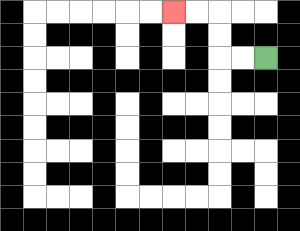{'start': '[11, 2]', 'end': '[7, 0]', 'path_directions': 'L,L,U,U,L,L', 'path_coordinates': '[[11, 2], [10, 2], [9, 2], [9, 1], [9, 0], [8, 0], [7, 0]]'}